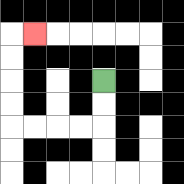{'start': '[4, 3]', 'end': '[1, 1]', 'path_directions': 'D,D,L,L,L,L,U,U,U,U,R', 'path_coordinates': '[[4, 3], [4, 4], [4, 5], [3, 5], [2, 5], [1, 5], [0, 5], [0, 4], [0, 3], [0, 2], [0, 1], [1, 1]]'}